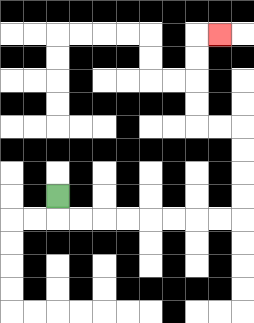{'start': '[2, 8]', 'end': '[9, 1]', 'path_directions': 'D,R,R,R,R,R,R,R,R,U,U,U,U,L,L,U,U,U,U,R', 'path_coordinates': '[[2, 8], [2, 9], [3, 9], [4, 9], [5, 9], [6, 9], [7, 9], [8, 9], [9, 9], [10, 9], [10, 8], [10, 7], [10, 6], [10, 5], [9, 5], [8, 5], [8, 4], [8, 3], [8, 2], [8, 1], [9, 1]]'}